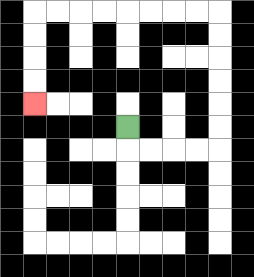{'start': '[5, 5]', 'end': '[1, 4]', 'path_directions': 'D,R,R,R,R,U,U,U,U,U,U,L,L,L,L,L,L,L,L,D,D,D,D', 'path_coordinates': '[[5, 5], [5, 6], [6, 6], [7, 6], [8, 6], [9, 6], [9, 5], [9, 4], [9, 3], [9, 2], [9, 1], [9, 0], [8, 0], [7, 0], [6, 0], [5, 0], [4, 0], [3, 0], [2, 0], [1, 0], [1, 1], [1, 2], [1, 3], [1, 4]]'}